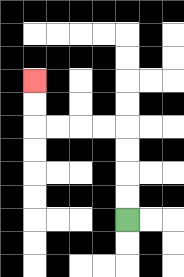{'start': '[5, 9]', 'end': '[1, 3]', 'path_directions': 'U,U,U,U,L,L,L,L,U,U', 'path_coordinates': '[[5, 9], [5, 8], [5, 7], [5, 6], [5, 5], [4, 5], [3, 5], [2, 5], [1, 5], [1, 4], [1, 3]]'}